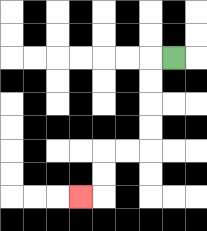{'start': '[7, 2]', 'end': '[3, 8]', 'path_directions': 'L,D,D,D,D,L,L,D,D,L', 'path_coordinates': '[[7, 2], [6, 2], [6, 3], [6, 4], [6, 5], [6, 6], [5, 6], [4, 6], [4, 7], [4, 8], [3, 8]]'}